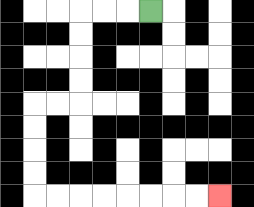{'start': '[6, 0]', 'end': '[9, 8]', 'path_directions': 'L,L,L,D,D,D,D,L,L,D,D,D,D,R,R,R,R,R,R,R,R', 'path_coordinates': '[[6, 0], [5, 0], [4, 0], [3, 0], [3, 1], [3, 2], [3, 3], [3, 4], [2, 4], [1, 4], [1, 5], [1, 6], [1, 7], [1, 8], [2, 8], [3, 8], [4, 8], [5, 8], [6, 8], [7, 8], [8, 8], [9, 8]]'}